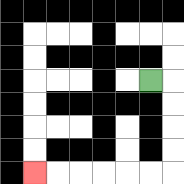{'start': '[6, 3]', 'end': '[1, 7]', 'path_directions': 'R,D,D,D,D,L,L,L,L,L,L', 'path_coordinates': '[[6, 3], [7, 3], [7, 4], [7, 5], [7, 6], [7, 7], [6, 7], [5, 7], [4, 7], [3, 7], [2, 7], [1, 7]]'}